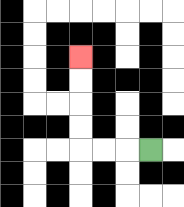{'start': '[6, 6]', 'end': '[3, 2]', 'path_directions': 'L,L,L,U,U,U,U', 'path_coordinates': '[[6, 6], [5, 6], [4, 6], [3, 6], [3, 5], [3, 4], [3, 3], [3, 2]]'}